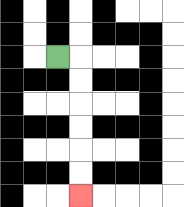{'start': '[2, 2]', 'end': '[3, 8]', 'path_directions': 'R,D,D,D,D,D,D', 'path_coordinates': '[[2, 2], [3, 2], [3, 3], [3, 4], [3, 5], [3, 6], [3, 7], [3, 8]]'}